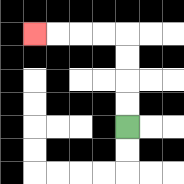{'start': '[5, 5]', 'end': '[1, 1]', 'path_directions': 'U,U,U,U,L,L,L,L', 'path_coordinates': '[[5, 5], [5, 4], [5, 3], [5, 2], [5, 1], [4, 1], [3, 1], [2, 1], [1, 1]]'}